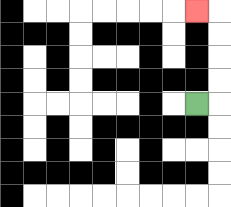{'start': '[8, 4]', 'end': '[8, 0]', 'path_directions': 'R,U,U,U,U,L', 'path_coordinates': '[[8, 4], [9, 4], [9, 3], [9, 2], [9, 1], [9, 0], [8, 0]]'}